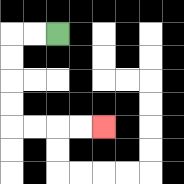{'start': '[2, 1]', 'end': '[4, 5]', 'path_directions': 'L,L,D,D,D,D,R,R,R,R', 'path_coordinates': '[[2, 1], [1, 1], [0, 1], [0, 2], [0, 3], [0, 4], [0, 5], [1, 5], [2, 5], [3, 5], [4, 5]]'}